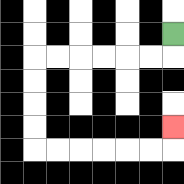{'start': '[7, 1]', 'end': '[7, 5]', 'path_directions': 'D,L,L,L,L,L,L,D,D,D,D,R,R,R,R,R,R,U', 'path_coordinates': '[[7, 1], [7, 2], [6, 2], [5, 2], [4, 2], [3, 2], [2, 2], [1, 2], [1, 3], [1, 4], [1, 5], [1, 6], [2, 6], [3, 6], [4, 6], [5, 6], [6, 6], [7, 6], [7, 5]]'}